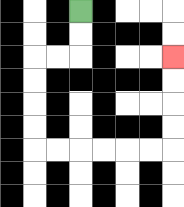{'start': '[3, 0]', 'end': '[7, 2]', 'path_directions': 'D,D,L,L,D,D,D,D,R,R,R,R,R,R,U,U,U,U', 'path_coordinates': '[[3, 0], [3, 1], [3, 2], [2, 2], [1, 2], [1, 3], [1, 4], [1, 5], [1, 6], [2, 6], [3, 6], [4, 6], [5, 6], [6, 6], [7, 6], [7, 5], [7, 4], [7, 3], [7, 2]]'}